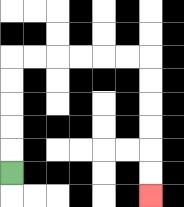{'start': '[0, 7]', 'end': '[6, 8]', 'path_directions': 'U,U,U,U,U,R,R,R,R,R,R,D,D,D,D,D,D', 'path_coordinates': '[[0, 7], [0, 6], [0, 5], [0, 4], [0, 3], [0, 2], [1, 2], [2, 2], [3, 2], [4, 2], [5, 2], [6, 2], [6, 3], [6, 4], [6, 5], [6, 6], [6, 7], [6, 8]]'}